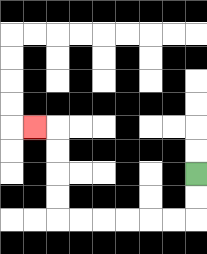{'start': '[8, 7]', 'end': '[1, 5]', 'path_directions': 'D,D,L,L,L,L,L,L,U,U,U,U,L', 'path_coordinates': '[[8, 7], [8, 8], [8, 9], [7, 9], [6, 9], [5, 9], [4, 9], [3, 9], [2, 9], [2, 8], [2, 7], [2, 6], [2, 5], [1, 5]]'}